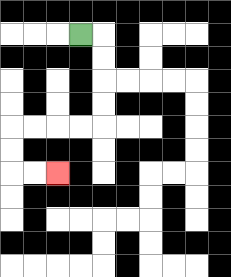{'start': '[3, 1]', 'end': '[2, 7]', 'path_directions': 'R,D,D,D,D,L,L,L,L,D,D,R,R', 'path_coordinates': '[[3, 1], [4, 1], [4, 2], [4, 3], [4, 4], [4, 5], [3, 5], [2, 5], [1, 5], [0, 5], [0, 6], [0, 7], [1, 7], [2, 7]]'}